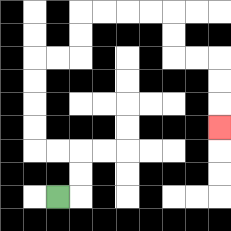{'start': '[2, 8]', 'end': '[9, 5]', 'path_directions': 'R,U,U,L,L,U,U,U,U,R,R,U,U,R,R,R,R,D,D,R,R,D,D,D', 'path_coordinates': '[[2, 8], [3, 8], [3, 7], [3, 6], [2, 6], [1, 6], [1, 5], [1, 4], [1, 3], [1, 2], [2, 2], [3, 2], [3, 1], [3, 0], [4, 0], [5, 0], [6, 0], [7, 0], [7, 1], [7, 2], [8, 2], [9, 2], [9, 3], [9, 4], [9, 5]]'}